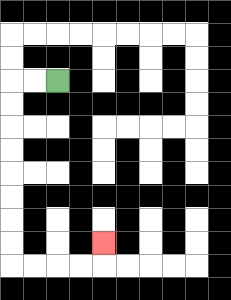{'start': '[2, 3]', 'end': '[4, 10]', 'path_directions': 'L,L,D,D,D,D,D,D,D,D,R,R,R,R,U', 'path_coordinates': '[[2, 3], [1, 3], [0, 3], [0, 4], [0, 5], [0, 6], [0, 7], [0, 8], [0, 9], [0, 10], [0, 11], [1, 11], [2, 11], [3, 11], [4, 11], [4, 10]]'}